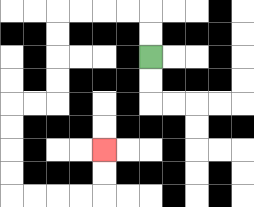{'start': '[6, 2]', 'end': '[4, 6]', 'path_directions': 'U,U,L,L,L,L,D,D,D,D,L,L,D,D,D,D,R,R,R,R,U,U', 'path_coordinates': '[[6, 2], [6, 1], [6, 0], [5, 0], [4, 0], [3, 0], [2, 0], [2, 1], [2, 2], [2, 3], [2, 4], [1, 4], [0, 4], [0, 5], [0, 6], [0, 7], [0, 8], [1, 8], [2, 8], [3, 8], [4, 8], [4, 7], [4, 6]]'}